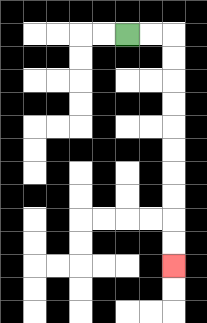{'start': '[5, 1]', 'end': '[7, 11]', 'path_directions': 'R,R,D,D,D,D,D,D,D,D,D,D', 'path_coordinates': '[[5, 1], [6, 1], [7, 1], [7, 2], [7, 3], [7, 4], [7, 5], [7, 6], [7, 7], [7, 8], [7, 9], [7, 10], [7, 11]]'}